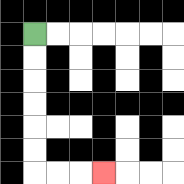{'start': '[1, 1]', 'end': '[4, 7]', 'path_directions': 'D,D,D,D,D,D,R,R,R', 'path_coordinates': '[[1, 1], [1, 2], [1, 3], [1, 4], [1, 5], [1, 6], [1, 7], [2, 7], [3, 7], [4, 7]]'}